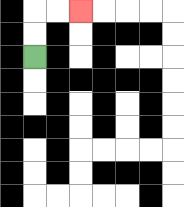{'start': '[1, 2]', 'end': '[3, 0]', 'path_directions': 'U,U,R,R', 'path_coordinates': '[[1, 2], [1, 1], [1, 0], [2, 0], [3, 0]]'}